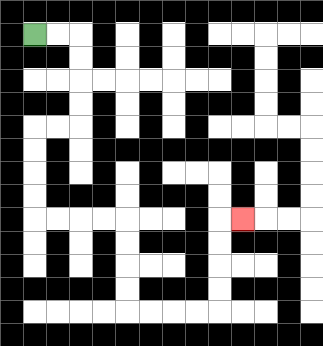{'start': '[1, 1]', 'end': '[10, 9]', 'path_directions': 'R,R,D,D,D,D,L,L,D,D,D,D,R,R,R,R,D,D,D,D,R,R,R,R,U,U,U,U,R', 'path_coordinates': '[[1, 1], [2, 1], [3, 1], [3, 2], [3, 3], [3, 4], [3, 5], [2, 5], [1, 5], [1, 6], [1, 7], [1, 8], [1, 9], [2, 9], [3, 9], [4, 9], [5, 9], [5, 10], [5, 11], [5, 12], [5, 13], [6, 13], [7, 13], [8, 13], [9, 13], [9, 12], [9, 11], [9, 10], [9, 9], [10, 9]]'}